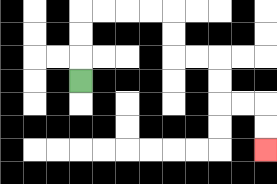{'start': '[3, 3]', 'end': '[11, 6]', 'path_directions': 'U,U,U,R,R,R,R,D,D,R,R,D,D,R,R,D,D', 'path_coordinates': '[[3, 3], [3, 2], [3, 1], [3, 0], [4, 0], [5, 0], [6, 0], [7, 0], [7, 1], [7, 2], [8, 2], [9, 2], [9, 3], [9, 4], [10, 4], [11, 4], [11, 5], [11, 6]]'}